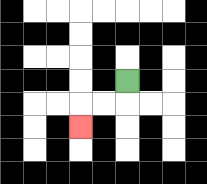{'start': '[5, 3]', 'end': '[3, 5]', 'path_directions': 'D,L,L,D', 'path_coordinates': '[[5, 3], [5, 4], [4, 4], [3, 4], [3, 5]]'}